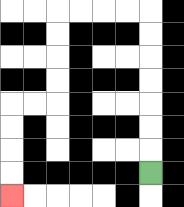{'start': '[6, 7]', 'end': '[0, 8]', 'path_directions': 'U,U,U,U,U,U,U,L,L,L,L,D,D,D,D,L,L,D,D,D,D', 'path_coordinates': '[[6, 7], [6, 6], [6, 5], [6, 4], [6, 3], [6, 2], [6, 1], [6, 0], [5, 0], [4, 0], [3, 0], [2, 0], [2, 1], [2, 2], [2, 3], [2, 4], [1, 4], [0, 4], [0, 5], [0, 6], [0, 7], [0, 8]]'}